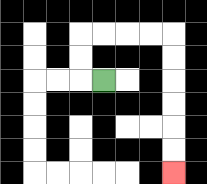{'start': '[4, 3]', 'end': '[7, 7]', 'path_directions': 'L,U,U,R,R,R,R,D,D,D,D,D,D', 'path_coordinates': '[[4, 3], [3, 3], [3, 2], [3, 1], [4, 1], [5, 1], [6, 1], [7, 1], [7, 2], [7, 3], [7, 4], [7, 5], [7, 6], [7, 7]]'}